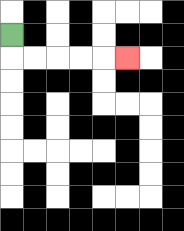{'start': '[0, 1]', 'end': '[5, 2]', 'path_directions': 'D,R,R,R,R,R', 'path_coordinates': '[[0, 1], [0, 2], [1, 2], [2, 2], [3, 2], [4, 2], [5, 2]]'}